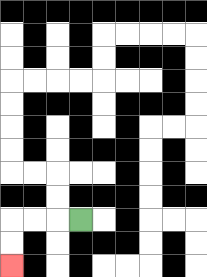{'start': '[3, 9]', 'end': '[0, 11]', 'path_directions': 'L,L,L,D,D', 'path_coordinates': '[[3, 9], [2, 9], [1, 9], [0, 9], [0, 10], [0, 11]]'}